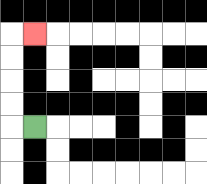{'start': '[1, 5]', 'end': '[1, 1]', 'path_directions': 'L,U,U,U,U,R', 'path_coordinates': '[[1, 5], [0, 5], [0, 4], [0, 3], [0, 2], [0, 1], [1, 1]]'}